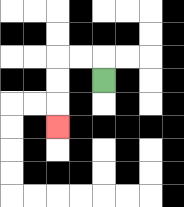{'start': '[4, 3]', 'end': '[2, 5]', 'path_directions': 'U,L,L,D,D,D', 'path_coordinates': '[[4, 3], [4, 2], [3, 2], [2, 2], [2, 3], [2, 4], [2, 5]]'}